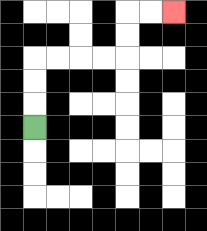{'start': '[1, 5]', 'end': '[7, 0]', 'path_directions': 'U,U,U,R,R,R,R,U,U,R,R', 'path_coordinates': '[[1, 5], [1, 4], [1, 3], [1, 2], [2, 2], [3, 2], [4, 2], [5, 2], [5, 1], [5, 0], [6, 0], [7, 0]]'}